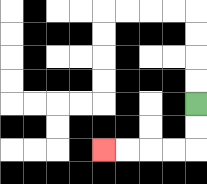{'start': '[8, 4]', 'end': '[4, 6]', 'path_directions': 'D,D,L,L,L,L', 'path_coordinates': '[[8, 4], [8, 5], [8, 6], [7, 6], [6, 6], [5, 6], [4, 6]]'}